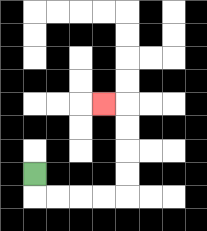{'start': '[1, 7]', 'end': '[4, 4]', 'path_directions': 'D,R,R,R,R,U,U,U,U,L', 'path_coordinates': '[[1, 7], [1, 8], [2, 8], [3, 8], [4, 8], [5, 8], [5, 7], [5, 6], [5, 5], [5, 4], [4, 4]]'}